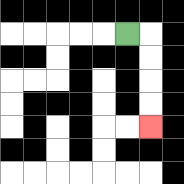{'start': '[5, 1]', 'end': '[6, 5]', 'path_directions': 'R,D,D,D,D', 'path_coordinates': '[[5, 1], [6, 1], [6, 2], [6, 3], [6, 4], [6, 5]]'}